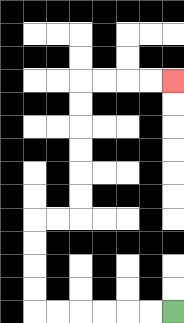{'start': '[7, 13]', 'end': '[7, 3]', 'path_directions': 'L,L,L,L,L,L,U,U,U,U,R,R,U,U,U,U,U,U,R,R,R,R', 'path_coordinates': '[[7, 13], [6, 13], [5, 13], [4, 13], [3, 13], [2, 13], [1, 13], [1, 12], [1, 11], [1, 10], [1, 9], [2, 9], [3, 9], [3, 8], [3, 7], [3, 6], [3, 5], [3, 4], [3, 3], [4, 3], [5, 3], [6, 3], [7, 3]]'}